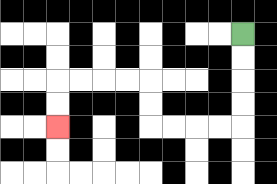{'start': '[10, 1]', 'end': '[2, 5]', 'path_directions': 'D,D,D,D,L,L,L,L,U,U,L,L,L,L,D,D', 'path_coordinates': '[[10, 1], [10, 2], [10, 3], [10, 4], [10, 5], [9, 5], [8, 5], [7, 5], [6, 5], [6, 4], [6, 3], [5, 3], [4, 3], [3, 3], [2, 3], [2, 4], [2, 5]]'}